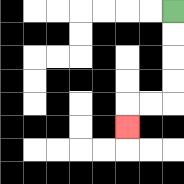{'start': '[7, 0]', 'end': '[5, 5]', 'path_directions': 'D,D,D,D,L,L,D', 'path_coordinates': '[[7, 0], [7, 1], [7, 2], [7, 3], [7, 4], [6, 4], [5, 4], [5, 5]]'}